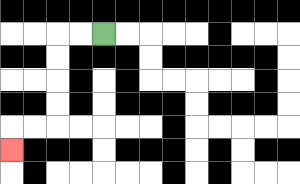{'start': '[4, 1]', 'end': '[0, 6]', 'path_directions': 'L,L,D,D,D,D,L,L,D', 'path_coordinates': '[[4, 1], [3, 1], [2, 1], [2, 2], [2, 3], [2, 4], [2, 5], [1, 5], [0, 5], [0, 6]]'}